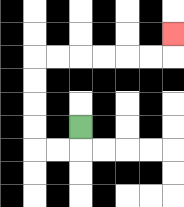{'start': '[3, 5]', 'end': '[7, 1]', 'path_directions': 'D,L,L,U,U,U,U,R,R,R,R,R,R,U', 'path_coordinates': '[[3, 5], [3, 6], [2, 6], [1, 6], [1, 5], [1, 4], [1, 3], [1, 2], [2, 2], [3, 2], [4, 2], [5, 2], [6, 2], [7, 2], [7, 1]]'}